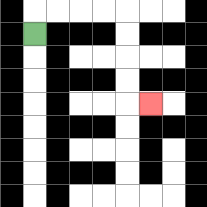{'start': '[1, 1]', 'end': '[6, 4]', 'path_directions': 'U,R,R,R,R,D,D,D,D,R', 'path_coordinates': '[[1, 1], [1, 0], [2, 0], [3, 0], [4, 0], [5, 0], [5, 1], [5, 2], [5, 3], [5, 4], [6, 4]]'}